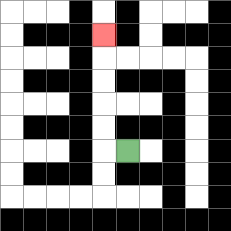{'start': '[5, 6]', 'end': '[4, 1]', 'path_directions': 'L,U,U,U,U,U', 'path_coordinates': '[[5, 6], [4, 6], [4, 5], [4, 4], [4, 3], [4, 2], [4, 1]]'}